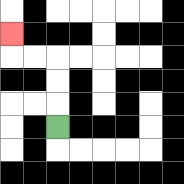{'start': '[2, 5]', 'end': '[0, 1]', 'path_directions': 'U,U,U,L,L,U', 'path_coordinates': '[[2, 5], [2, 4], [2, 3], [2, 2], [1, 2], [0, 2], [0, 1]]'}